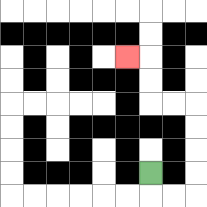{'start': '[6, 7]', 'end': '[5, 2]', 'path_directions': 'D,R,R,U,U,U,U,L,L,U,U,L', 'path_coordinates': '[[6, 7], [6, 8], [7, 8], [8, 8], [8, 7], [8, 6], [8, 5], [8, 4], [7, 4], [6, 4], [6, 3], [6, 2], [5, 2]]'}